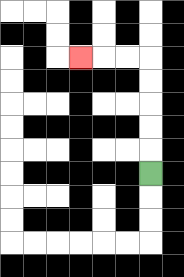{'start': '[6, 7]', 'end': '[3, 2]', 'path_directions': 'U,U,U,U,U,L,L,L', 'path_coordinates': '[[6, 7], [6, 6], [6, 5], [6, 4], [6, 3], [6, 2], [5, 2], [4, 2], [3, 2]]'}